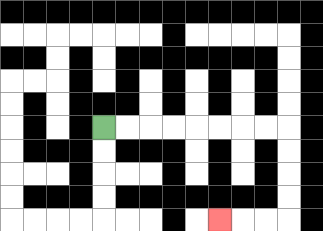{'start': '[4, 5]', 'end': '[9, 9]', 'path_directions': 'R,R,R,R,R,R,R,R,D,D,D,D,L,L,L', 'path_coordinates': '[[4, 5], [5, 5], [6, 5], [7, 5], [8, 5], [9, 5], [10, 5], [11, 5], [12, 5], [12, 6], [12, 7], [12, 8], [12, 9], [11, 9], [10, 9], [9, 9]]'}